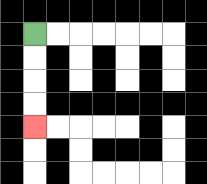{'start': '[1, 1]', 'end': '[1, 5]', 'path_directions': 'D,D,D,D', 'path_coordinates': '[[1, 1], [1, 2], [1, 3], [1, 4], [1, 5]]'}